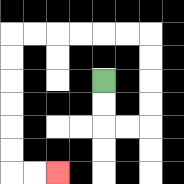{'start': '[4, 3]', 'end': '[2, 7]', 'path_directions': 'D,D,R,R,U,U,U,U,L,L,L,L,L,L,D,D,D,D,D,D,R,R', 'path_coordinates': '[[4, 3], [4, 4], [4, 5], [5, 5], [6, 5], [6, 4], [6, 3], [6, 2], [6, 1], [5, 1], [4, 1], [3, 1], [2, 1], [1, 1], [0, 1], [0, 2], [0, 3], [0, 4], [0, 5], [0, 6], [0, 7], [1, 7], [2, 7]]'}